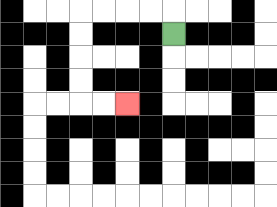{'start': '[7, 1]', 'end': '[5, 4]', 'path_directions': 'U,L,L,L,L,D,D,D,D,R,R', 'path_coordinates': '[[7, 1], [7, 0], [6, 0], [5, 0], [4, 0], [3, 0], [3, 1], [3, 2], [3, 3], [3, 4], [4, 4], [5, 4]]'}